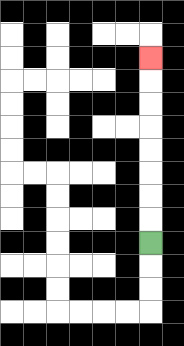{'start': '[6, 10]', 'end': '[6, 2]', 'path_directions': 'U,U,U,U,U,U,U,U', 'path_coordinates': '[[6, 10], [6, 9], [6, 8], [6, 7], [6, 6], [6, 5], [6, 4], [6, 3], [6, 2]]'}